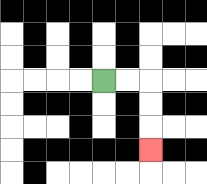{'start': '[4, 3]', 'end': '[6, 6]', 'path_directions': 'R,R,D,D,D', 'path_coordinates': '[[4, 3], [5, 3], [6, 3], [6, 4], [6, 5], [6, 6]]'}